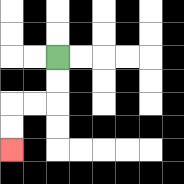{'start': '[2, 2]', 'end': '[0, 6]', 'path_directions': 'D,D,L,L,D,D', 'path_coordinates': '[[2, 2], [2, 3], [2, 4], [1, 4], [0, 4], [0, 5], [0, 6]]'}